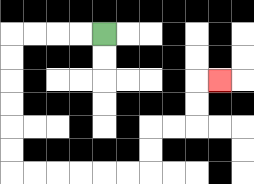{'start': '[4, 1]', 'end': '[9, 3]', 'path_directions': 'L,L,L,L,D,D,D,D,D,D,R,R,R,R,R,R,U,U,R,R,U,U,R', 'path_coordinates': '[[4, 1], [3, 1], [2, 1], [1, 1], [0, 1], [0, 2], [0, 3], [0, 4], [0, 5], [0, 6], [0, 7], [1, 7], [2, 7], [3, 7], [4, 7], [5, 7], [6, 7], [6, 6], [6, 5], [7, 5], [8, 5], [8, 4], [8, 3], [9, 3]]'}